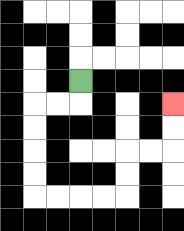{'start': '[3, 3]', 'end': '[7, 4]', 'path_directions': 'D,L,L,D,D,D,D,R,R,R,R,U,U,R,R,U,U', 'path_coordinates': '[[3, 3], [3, 4], [2, 4], [1, 4], [1, 5], [1, 6], [1, 7], [1, 8], [2, 8], [3, 8], [4, 8], [5, 8], [5, 7], [5, 6], [6, 6], [7, 6], [7, 5], [7, 4]]'}